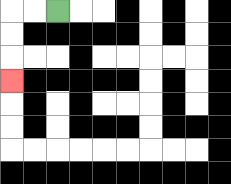{'start': '[2, 0]', 'end': '[0, 3]', 'path_directions': 'L,L,D,D,D', 'path_coordinates': '[[2, 0], [1, 0], [0, 0], [0, 1], [0, 2], [0, 3]]'}